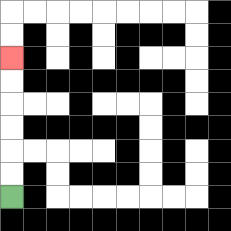{'start': '[0, 8]', 'end': '[0, 2]', 'path_directions': 'U,U,U,U,U,U', 'path_coordinates': '[[0, 8], [0, 7], [0, 6], [0, 5], [0, 4], [0, 3], [0, 2]]'}